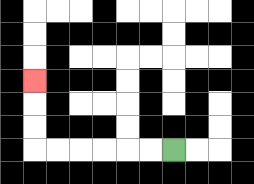{'start': '[7, 6]', 'end': '[1, 3]', 'path_directions': 'L,L,L,L,L,L,U,U,U', 'path_coordinates': '[[7, 6], [6, 6], [5, 6], [4, 6], [3, 6], [2, 6], [1, 6], [1, 5], [1, 4], [1, 3]]'}